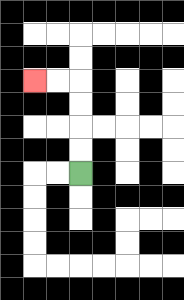{'start': '[3, 7]', 'end': '[1, 3]', 'path_directions': 'U,U,U,U,L,L', 'path_coordinates': '[[3, 7], [3, 6], [3, 5], [3, 4], [3, 3], [2, 3], [1, 3]]'}